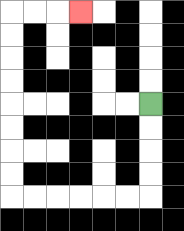{'start': '[6, 4]', 'end': '[3, 0]', 'path_directions': 'D,D,D,D,L,L,L,L,L,L,U,U,U,U,U,U,U,U,R,R,R', 'path_coordinates': '[[6, 4], [6, 5], [6, 6], [6, 7], [6, 8], [5, 8], [4, 8], [3, 8], [2, 8], [1, 8], [0, 8], [0, 7], [0, 6], [0, 5], [0, 4], [0, 3], [0, 2], [0, 1], [0, 0], [1, 0], [2, 0], [3, 0]]'}